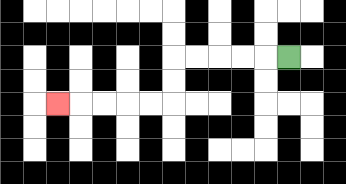{'start': '[12, 2]', 'end': '[2, 4]', 'path_directions': 'L,L,L,L,L,D,D,L,L,L,L,L', 'path_coordinates': '[[12, 2], [11, 2], [10, 2], [9, 2], [8, 2], [7, 2], [7, 3], [7, 4], [6, 4], [5, 4], [4, 4], [3, 4], [2, 4]]'}